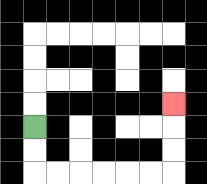{'start': '[1, 5]', 'end': '[7, 4]', 'path_directions': 'D,D,R,R,R,R,R,R,U,U,U', 'path_coordinates': '[[1, 5], [1, 6], [1, 7], [2, 7], [3, 7], [4, 7], [5, 7], [6, 7], [7, 7], [7, 6], [7, 5], [7, 4]]'}